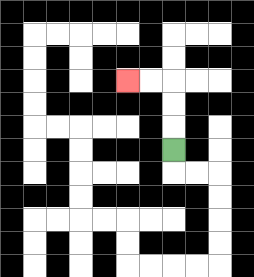{'start': '[7, 6]', 'end': '[5, 3]', 'path_directions': 'U,U,U,L,L', 'path_coordinates': '[[7, 6], [7, 5], [7, 4], [7, 3], [6, 3], [5, 3]]'}